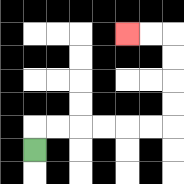{'start': '[1, 6]', 'end': '[5, 1]', 'path_directions': 'U,R,R,R,R,R,R,U,U,U,U,L,L', 'path_coordinates': '[[1, 6], [1, 5], [2, 5], [3, 5], [4, 5], [5, 5], [6, 5], [7, 5], [7, 4], [7, 3], [7, 2], [7, 1], [6, 1], [5, 1]]'}